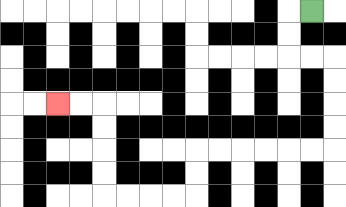{'start': '[13, 0]', 'end': '[2, 4]', 'path_directions': 'L,D,D,R,R,D,D,D,D,L,L,L,L,L,L,D,D,L,L,L,L,U,U,U,U,L,L', 'path_coordinates': '[[13, 0], [12, 0], [12, 1], [12, 2], [13, 2], [14, 2], [14, 3], [14, 4], [14, 5], [14, 6], [13, 6], [12, 6], [11, 6], [10, 6], [9, 6], [8, 6], [8, 7], [8, 8], [7, 8], [6, 8], [5, 8], [4, 8], [4, 7], [4, 6], [4, 5], [4, 4], [3, 4], [2, 4]]'}